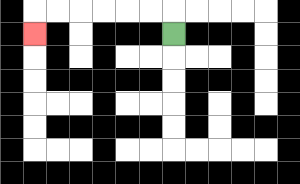{'start': '[7, 1]', 'end': '[1, 1]', 'path_directions': 'U,L,L,L,L,L,L,D', 'path_coordinates': '[[7, 1], [7, 0], [6, 0], [5, 0], [4, 0], [3, 0], [2, 0], [1, 0], [1, 1]]'}